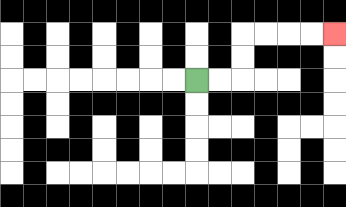{'start': '[8, 3]', 'end': '[14, 1]', 'path_directions': 'R,R,U,U,R,R,R,R', 'path_coordinates': '[[8, 3], [9, 3], [10, 3], [10, 2], [10, 1], [11, 1], [12, 1], [13, 1], [14, 1]]'}